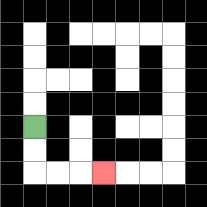{'start': '[1, 5]', 'end': '[4, 7]', 'path_directions': 'D,D,R,R,R', 'path_coordinates': '[[1, 5], [1, 6], [1, 7], [2, 7], [3, 7], [4, 7]]'}